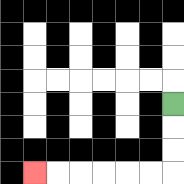{'start': '[7, 4]', 'end': '[1, 7]', 'path_directions': 'D,D,D,L,L,L,L,L,L', 'path_coordinates': '[[7, 4], [7, 5], [7, 6], [7, 7], [6, 7], [5, 7], [4, 7], [3, 7], [2, 7], [1, 7]]'}